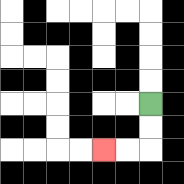{'start': '[6, 4]', 'end': '[4, 6]', 'path_directions': 'D,D,L,L', 'path_coordinates': '[[6, 4], [6, 5], [6, 6], [5, 6], [4, 6]]'}